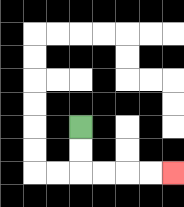{'start': '[3, 5]', 'end': '[7, 7]', 'path_directions': 'D,D,R,R,R,R', 'path_coordinates': '[[3, 5], [3, 6], [3, 7], [4, 7], [5, 7], [6, 7], [7, 7]]'}